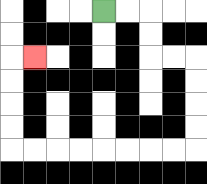{'start': '[4, 0]', 'end': '[1, 2]', 'path_directions': 'R,R,D,D,R,R,D,D,D,D,L,L,L,L,L,L,L,L,U,U,U,U,R', 'path_coordinates': '[[4, 0], [5, 0], [6, 0], [6, 1], [6, 2], [7, 2], [8, 2], [8, 3], [8, 4], [8, 5], [8, 6], [7, 6], [6, 6], [5, 6], [4, 6], [3, 6], [2, 6], [1, 6], [0, 6], [0, 5], [0, 4], [0, 3], [0, 2], [1, 2]]'}